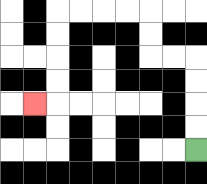{'start': '[8, 6]', 'end': '[1, 4]', 'path_directions': 'U,U,U,U,L,L,U,U,L,L,L,L,D,D,D,D,L', 'path_coordinates': '[[8, 6], [8, 5], [8, 4], [8, 3], [8, 2], [7, 2], [6, 2], [6, 1], [6, 0], [5, 0], [4, 0], [3, 0], [2, 0], [2, 1], [2, 2], [2, 3], [2, 4], [1, 4]]'}